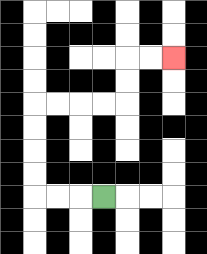{'start': '[4, 8]', 'end': '[7, 2]', 'path_directions': 'L,L,L,U,U,U,U,R,R,R,R,U,U,R,R', 'path_coordinates': '[[4, 8], [3, 8], [2, 8], [1, 8], [1, 7], [1, 6], [1, 5], [1, 4], [2, 4], [3, 4], [4, 4], [5, 4], [5, 3], [5, 2], [6, 2], [7, 2]]'}